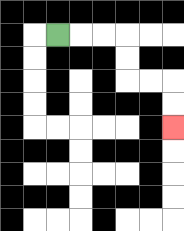{'start': '[2, 1]', 'end': '[7, 5]', 'path_directions': 'R,R,R,D,D,R,R,D,D', 'path_coordinates': '[[2, 1], [3, 1], [4, 1], [5, 1], [5, 2], [5, 3], [6, 3], [7, 3], [7, 4], [7, 5]]'}